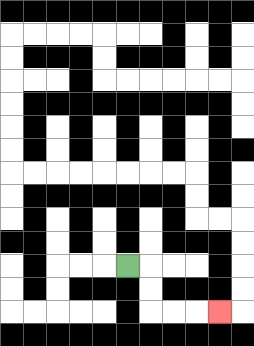{'start': '[5, 11]', 'end': '[9, 13]', 'path_directions': 'R,D,D,R,R,R', 'path_coordinates': '[[5, 11], [6, 11], [6, 12], [6, 13], [7, 13], [8, 13], [9, 13]]'}